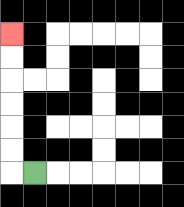{'start': '[1, 7]', 'end': '[0, 1]', 'path_directions': 'L,U,U,U,U,U,U', 'path_coordinates': '[[1, 7], [0, 7], [0, 6], [0, 5], [0, 4], [0, 3], [0, 2], [0, 1]]'}